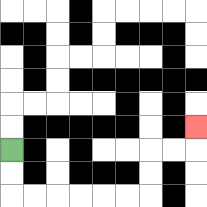{'start': '[0, 6]', 'end': '[8, 5]', 'path_directions': 'D,D,R,R,R,R,R,R,U,U,R,R,U', 'path_coordinates': '[[0, 6], [0, 7], [0, 8], [1, 8], [2, 8], [3, 8], [4, 8], [5, 8], [6, 8], [6, 7], [6, 6], [7, 6], [8, 6], [8, 5]]'}